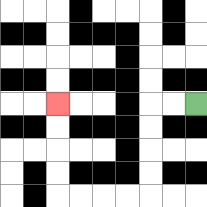{'start': '[8, 4]', 'end': '[2, 4]', 'path_directions': 'L,L,D,D,D,D,L,L,L,L,U,U,U,U', 'path_coordinates': '[[8, 4], [7, 4], [6, 4], [6, 5], [6, 6], [6, 7], [6, 8], [5, 8], [4, 8], [3, 8], [2, 8], [2, 7], [2, 6], [2, 5], [2, 4]]'}